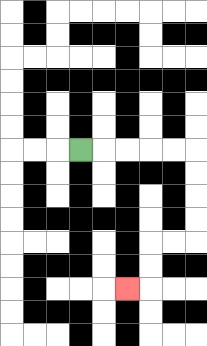{'start': '[3, 6]', 'end': '[5, 12]', 'path_directions': 'R,R,R,R,R,D,D,D,D,L,L,D,D,L', 'path_coordinates': '[[3, 6], [4, 6], [5, 6], [6, 6], [7, 6], [8, 6], [8, 7], [8, 8], [8, 9], [8, 10], [7, 10], [6, 10], [6, 11], [6, 12], [5, 12]]'}